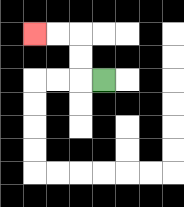{'start': '[4, 3]', 'end': '[1, 1]', 'path_directions': 'L,U,U,L,L', 'path_coordinates': '[[4, 3], [3, 3], [3, 2], [3, 1], [2, 1], [1, 1]]'}